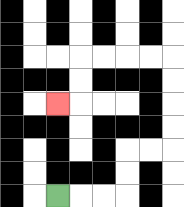{'start': '[2, 8]', 'end': '[2, 4]', 'path_directions': 'R,R,R,U,U,R,R,U,U,U,U,L,L,L,L,D,D,L', 'path_coordinates': '[[2, 8], [3, 8], [4, 8], [5, 8], [5, 7], [5, 6], [6, 6], [7, 6], [7, 5], [7, 4], [7, 3], [7, 2], [6, 2], [5, 2], [4, 2], [3, 2], [3, 3], [3, 4], [2, 4]]'}